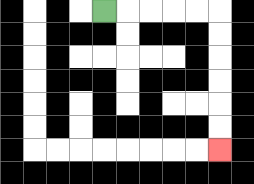{'start': '[4, 0]', 'end': '[9, 6]', 'path_directions': 'R,R,R,R,R,D,D,D,D,D,D', 'path_coordinates': '[[4, 0], [5, 0], [6, 0], [7, 0], [8, 0], [9, 0], [9, 1], [9, 2], [9, 3], [9, 4], [9, 5], [9, 6]]'}